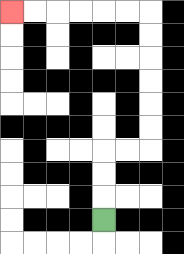{'start': '[4, 9]', 'end': '[0, 0]', 'path_directions': 'U,U,U,R,R,U,U,U,U,U,U,L,L,L,L,L,L', 'path_coordinates': '[[4, 9], [4, 8], [4, 7], [4, 6], [5, 6], [6, 6], [6, 5], [6, 4], [6, 3], [6, 2], [6, 1], [6, 0], [5, 0], [4, 0], [3, 0], [2, 0], [1, 0], [0, 0]]'}